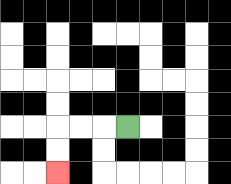{'start': '[5, 5]', 'end': '[2, 7]', 'path_directions': 'L,L,L,D,D', 'path_coordinates': '[[5, 5], [4, 5], [3, 5], [2, 5], [2, 6], [2, 7]]'}